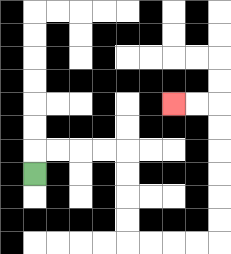{'start': '[1, 7]', 'end': '[7, 4]', 'path_directions': 'U,R,R,R,R,D,D,D,D,R,R,R,R,U,U,U,U,U,U,L,L', 'path_coordinates': '[[1, 7], [1, 6], [2, 6], [3, 6], [4, 6], [5, 6], [5, 7], [5, 8], [5, 9], [5, 10], [6, 10], [7, 10], [8, 10], [9, 10], [9, 9], [9, 8], [9, 7], [9, 6], [9, 5], [9, 4], [8, 4], [7, 4]]'}